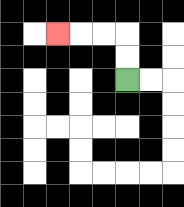{'start': '[5, 3]', 'end': '[2, 1]', 'path_directions': 'U,U,L,L,L', 'path_coordinates': '[[5, 3], [5, 2], [5, 1], [4, 1], [3, 1], [2, 1]]'}